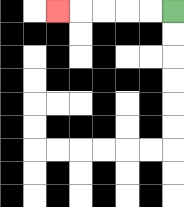{'start': '[7, 0]', 'end': '[2, 0]', 'path_directions': 'L,L,L,L,L', 'path_coordinates': '[[7, 0], [6, 0], [5, 0], [4, 0], [3, 0], [2, 0]]'}